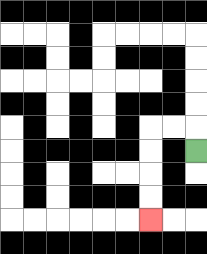{'start': '[8, 6]', 'end': '[6, 9]', 'path_directions': 'U,L,L,D,D,D,D', 'path_coordinates': '[[8, 6], [8, 5], [7, 5], [6, 5], [6, 6], [6, 7], [6, 8], [6, 9]]'}